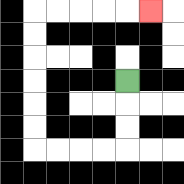{'start': '[5, 3]', 'end': '[6, 0]', 'path_directions': 'D,D,D,L,L,L,L,U,U,U,U,U,U,R,R,R,R,R', 'path_coordinates': '[[5, 3], [5, 4], [5, 5], [5, 6], [4, 6], [3, 6], [2, 6], [1, 6], [1, 5], [1, 4], [1, 3], [1, 2], [1, 1], [1, 0], [2, 0], [3, 0], [4, 0], [5, 0], [6, 0]]'}